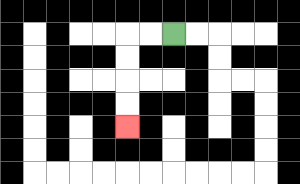{'start': '[7, 1]', 'end': '[5, 5]', 'path_directions': 'L,L,D,D,D,D', 'path_coordinates': '[[7, 1], [6, 1], [5, 1], [5, 2], [5, 3], [5, 4], [5, 5]]'}